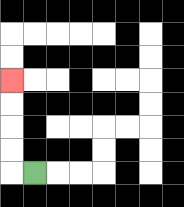{'start': '[1, 7]', 'end': '[0, 3]', 'path_directions': 'L,U,U,U,U', 'path_coordinates': '[[1, 7], [0, 7], [0, 6], [0, 5], [0, 4], [0, 3]]'}